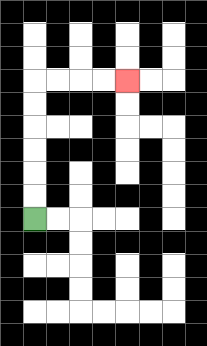{'start': '[1, 9]', 'end': '[5, 3]', 'path_directions': 'U,U,U,U,U,U,R,R,R,R', 'path_coordinates': '[[1, 9], [1, 8], [1, 7], [1, 6], [1, 5], [1, 4], [1, 3], [2, 3], [3, 3], [4, 3], [5, 3]]'}